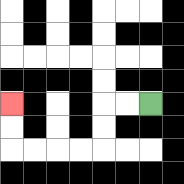{'start': '[6, 4]', 'end': '[0, 4]', 'path_directions': 'L,L,D,D,L,L,L,L,U,U', 'path_coordinates': '[[6, 4], [5, 4], [4, 4], [4, 5], [4, 6], [3, 6], [2, 6], [1, 6], [0, 6], [0, 5], [0, 4]]'}